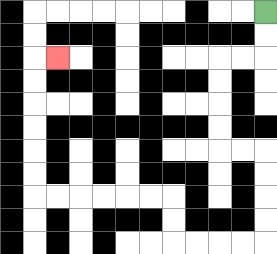{'start': '[11, 0]', 'end': '[2, 2]', 'path_directions': 'D,D,L,L,D,D,D,D,R,R,D,D,D,D,L,L,L,L,U,U,L,L,L,L,L,L,U,U,U,U,U,U,R', 'path_coordinates': '[[11, 0], [11, 1], [11, 2], [10, 2], [9, 2], [9, 3], [9, 4], [9, 5], [9, 6], [10, 6], [11, 6], [11, 7], [11, 8], [11, 9], [11, 10], [10, 10], [9, 10], [8, 10], [7, 10], [7, 9], [7, 8], [6, 8], [5, 8], [4, 8], [3, 8], [2, 8], [1, 8], [1, 7], [1, 6], [1, 5], [1, 4], [1, 3], [1, 2], [2, 2]]'}